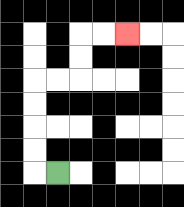{'start': '[2, 7]', 'end': '[5, 1]', 'path_directions': 'L,U,U,U,U,R,R,U,U,R,R', 'path_coordinates': '[[2, 7], [1, 7], [1, 6], [1, 5], [1, 4], [1, 3], [2, 3], [3, 3], [3, 2], [3, 1], [4, 1], [5, 1]]'}